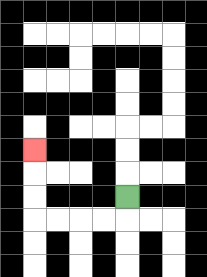{'start': '[5, 8]', 'end': '[1, 6]', 'path_directions': 'D,L,L,L,L,U,U,U', 'path_coordinates': '[[5, 8], [5, 9], [4, 9], [3, 9], [2, 9], [1, 9], [1, 8], [1, 7], [1, 6]]'}